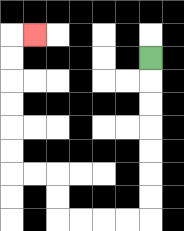{'start': '[6, 2]', 'end': '[1, 1]', 'path_directions': 'D,D,D,D,D,D,D,L,L,L,L,U,U,L,L,U,U,U,U,U,U,R', 'path_coordinates': '[[6, 2], [6, 3], [6, 4], [6, 5], [6, 6], [6, 7], [6, 8], [6, 9], [5, 9], [4, 9], [3, 9], [2, 9], [2, 8], [2, 7], [1, 7], [0, 7], [0, 6], [0, 5], [0, 4], [0, 3], [0, 2], [0, 1], [1, 1]]'}